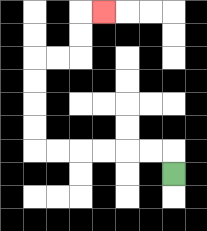{'start': '[7, 7]', 'end': '[4, 0]', 'path_directions': 'U,L,L,L,L,L,L,U,U,U,U,R,R,U,U,R', 'path_coordinates': '[[7, 7], [7, 6], [6, 6], [5, 6], [4, 6], [3, 6], [2, 6], [1, 6], [1, 5], [1, 4], [1, 3], [1, 2], [2, 2], [3, 2], [3, 1], [3, 0], [4, 0]]'}